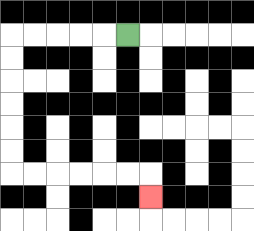{'start': '[5, 1]', 'end': '[6, 8]', 'path_directions': 'L,L,L,L,L,D,D,D,D,D,D,R,R,R,R,R,R,D', 'path_coordinates': '[[5, 1], [4, 1], [3, 1], [2, 1], [1, 1], [0, 1], [0, 2], [0, 3], [0, 4], [0, 5], [0, 6], [0, 7], [1, 7], [2, 7], [3, 7], [4, 7], [5, 7], [6, 7], [6, 8]]'}